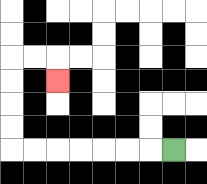{'start': '[7, 6]', 'end': '[2, 3]', 'path_directions': 'L,L,L,L,L,L,L,U,U,U,U,R,R,D', 'path_coordinates': '[[7, 6], [6, 6], [5, 6], [4, 6], [3, 6], [2, 6], [1, 6], [0, 6], [0, 5], [0, 4], [0, 3], [0, 2], [1, 2], [2, 2], [2, 3]]'}